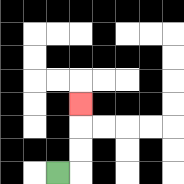{'start': '[2, 7]', 'end': '[3, 4]', 'path_directions': 'R,U,U,U', 'path_coordinates': '[[2, 7], [3, 7], [3, 6], [3, 5], [3, 4]]'}